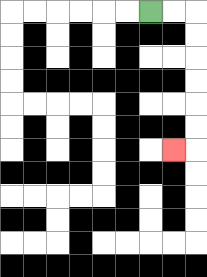{'start': '[6, 0]', 'end': '[7, 6]', 'path_directions': 'R,R,D,D,D,D,D,D,L', 'path_coordinates': '[[6, 0], [7, 0], [8, 0], [8, 1], [8, 2], [8, 3], [8, 4], [8, 5], [8, 6], [7, 6]]'}